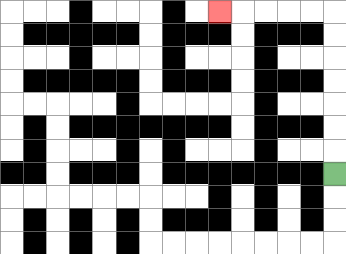{'start': '[14, 7]', 'end': '[9, 0]', 'path_directions': 'U,U,U,U,U,U,U,L,L,L,L,L', 'path_coordinates': '[[14, 7], [14, 6], [14, 5], [14, 4], [14, 3], [14, 2], [14, 1], [14, 0], [13, 0], [12, 0], [11, 0], [10, 0], [9, 0]]'}